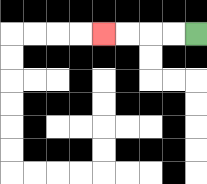{'start': '[8, 1]', 'end': '[4, 1]', 'path_directions': 'L,L,L,L', 'path_coordinates': '[[8, 1], [7, 1], [6, 1], [5, 1], [4, 1]]'}